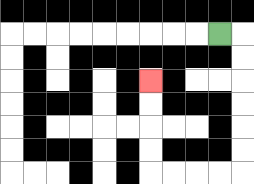{'start': '[9, 1]', 'end': '[6, 3]', 'path_directions': 'R,D,D,D,D,D,D,L,L,L,L,U,U,U,U', 'path_coordinates': '[[9, 1], [10, 1], [10, 2], [10, 3], [10, 4], [10, 5], [10, 6], [10, 7], [9, 7], [8, 7], [7, 7], [6, 7], [6, 6], [6, 5], [6, 4], [6, 3]]'}